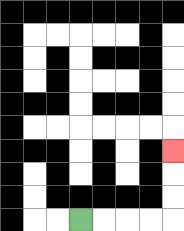{'start': '[3, 9]', 'end': '[7, 6]', 'path_directions': 'R,R,R,R,U,U,U', 'path_coordinates': '[[3, 9], [4, 9], [5, 9], [6, 9], [7, 9], [7, 8], [7, 7], [7, 6]]'}